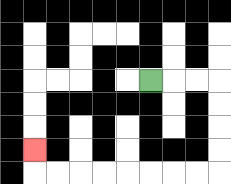{'start': '[6, 3]', 'end': '[1, 6]', 'path_directions': 'R,R,R,D,D,D,D,L,L,L,L,L,L,L,L,U', 'path_coordinates': '[[6, 3], [7, 3], [8, 3], [9, 3], [9, 4], [9, 5], [9, 6], [9, 7], [8, 7], [7, 7], [6, 7], [5, 7], [4, 7], [3, 7], [2, 7], [1, 7], [1, 6]]'}